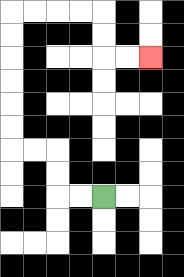{'start': '[4, 8]', 'end': '[6, 2]', 'path_directions': 'L,L,U,U,L,L,U,U,U,U,U,U,R,R,R,R,D,D,R,R', 'path_coordinates': '[[4, 8], [3, 8], [2, 8], [2, 7], [2, 6], [1, 6], [0, 6], [0, 5], [0, 4], [0, 3], [0, 2], [0, 1], [0, 0], [1, 0], [2, 0], [3, 0], [4, 0], [4, 1], [4, 2], [5, 2], [6, 2]]'}